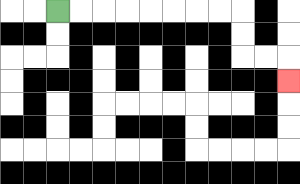{'start': '[2, 0]', 'end': '[12, 3]', 'path_directions': 'R,R,R,R,R,R,R,R,D,D,R,R,D', 'path_coordinates': '[[2, 0], [3, 0], [4, 0], [5, 0], [6, 0], [7, 0], [8, 0], [9, 0], [10, 0], [10, 1], [10, 2], [11, 2], [12, 2], [12, 3]]'}